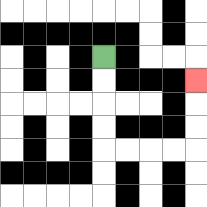{'start': '[4, 2]', 'end': '[8, 3]', 'path_directions': 'D,D,D,D,R,R,R,R,U,U,U', 'path_coordinates': '[[4, 2], [4, 3], [4, 4], [4, 5], [4, 6], [5, 6], [6, 6], [7, 6], [8, 6], [8, 5], [8, 4], [8, 3]]'}